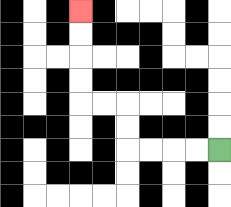{'start': '[9, 6]', 'end': '[3, 0]', 'path_directions': 'L,L,L,L,U,U,L,L,U,U,U,U', 'path_coordinates': '[[9, 6], [8, 6], [7, 6], [6, 6], [5, 6], [5, 5], [5, 4], [4, 4], [3, 4], [3, 3], [3, 2], [3, 1], [3, 0]]'}